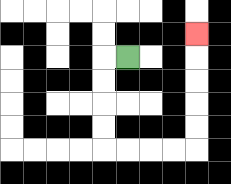{'start': '[5, 2]', 'end': '[8, 1]', 'path_directions': 'L,D,D,D,D,R,R,R,R,U,U,U,U,U', 'path_coordinates': '[[5, 2], [4, 2], [4, 3], [4, 4], [4, 5], [4, 6], [5, 6], [6, 6], [7, 6], [8, 6], [8, 5], [8, 4], [8, 3], [8, 2], [8, 1]]'}